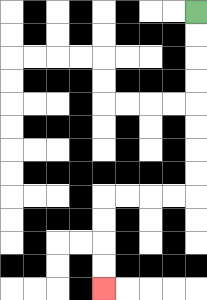{'start': '[8, 0]', 'end': '[4, 12]', 'path_directions': 'D,D,D,D,D,D,D,D,L,L,L,L,D,D,D,D', 'path_coordinates': '[[8, 0], [8, 1], [8, 2], [8, 3], [8, 4], [8, 5], [8, 6], [8, 7], [8, 8], [7, 8], [6, 8], [5, 8], [4, 8], [4, 9], [4, 10], [4, 11], [4, 12]]'}